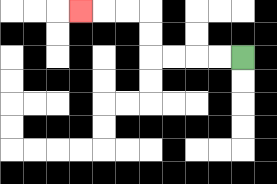{'start': '[10, 2]', 'end': '[3, 0]', 'path_directions': 'L,L,L,L,U,U,L,L,L', 'path_coordinates': '[[10, 2], [9, 2], [8, 2], [7, 2], [6, 2], [6, 1], [6, 0], [5, 0], [4, 0], [3, 0]]'}